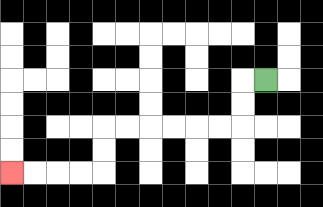{'start': '[11, 3]', 'end': '[0, 7]', 'path_directions': 'L,D,D,L,L,L,L,L,L,D,D,L,L,L,L', 'path_coordinates': '[[11, 3], [10, 3], [10, 4], [10, 5], [9, 5], [8, 5], [7, 5], [6, 5], [5, 5], [4, 5], [4, 6], [4, 7], [3, 7], [2, 7], [1, 7], [0, 7]]'}